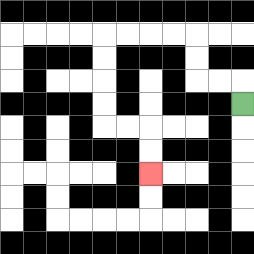{'start': '[10, 4]', 'end': '[6, 7]', 'path_directions': 'U,L,L,U,U,L,L,L,L,D,D,D,D,R,R,D,D', 'path_coordinates': '[[10, 4], [10, 3], [9, 3], [8, 3], [8, 2], [8, 1], [7, 1], [6, 1], [5, 1], [4, 1], [4, 2], [4, 3], [4, 4], [4, 5], [5, 5], [6, 5], [6, 6], [6, 7]]'}